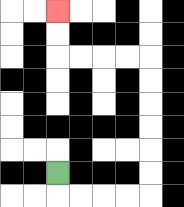{'start': '[2, 7]', 'end': '[2, 0]', 'path_directions': 'D,R,R,R,R,U,U,U,U,U,U,L,L,L,L,U,U', 'path_coordinates': '[[2, 7], [2, 8], [3, 8], [4, 8], [5, 8], [6, 8], [6, 7], [6, 6], [6, 5], [6, 4], [6, 3], [6, 2], [5, 2], [4, 2], [3, 2], [2, 2], [2, 1], [2, 0]]'}